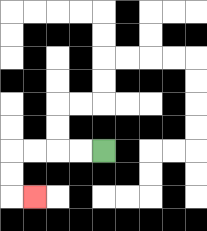{'start': '[4, 6]', 'end': '[1, 8]', 'path_directions': 'L,L,L,L,D,D,R', 'path_coordinates': '[[4, 6], [3, 6], [2, 6], [1, 6], [0, 6], [0, 7], [0, 8], [1, 8]]'}